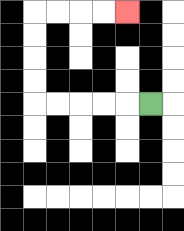{'start': '[6, 4]', 'end': '[5, 0]', 'path_directions': 'L,L,L,L,L,U,U,U,U,R,R,R,R', 'path_coordinates': '[[6, 4], [5, 4], [4, 4], [3, 4], [2, 4], [1, 4], [1, 3], [1, 2], [1, 1], [1, 0], [2, 0], [3, 0], [4, 0], [5, 0]]'}